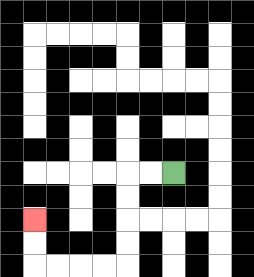{'start': '[7, 7]', 'end': '[1, 9]', 'path_directions': 'L,L,D,D,D,D,L,L,L,L,U,U', 'path_coordinates': '[[7, 7], [6, 7], [5, 7], [5, 8], [5, 9], [5, 10], [5, 11], [4, 11], [3, 11], [2, 11], [1, 11], [1, 10], [1, 9]]'}